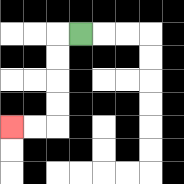{'start': '[3, 1]', 'end': '[0, 5]', 'path_directions': 'L,D,D,D,D,L,L', 'path_coordinates': '[[3, 1], [2, 1], [2, 2], [2, 3], [2, 4], [2, 5], [1, 5], [0, 5]]'}